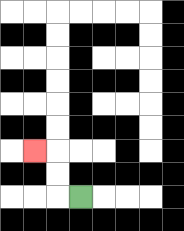{'start': '[3, 8]', 'end': '[1, 6]', 'path_directions': 'L,U,U,L', 'path_coordinates': '[[3, 8], [2, 8], [2, 7], [2, 6], [1, 6]]'}